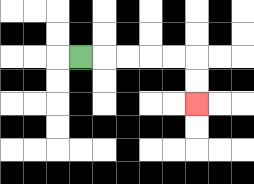{'start': '[3, 2]', 'end': '[8, 4]', 'path_directions': 'R,R,R,R,R,D,D', 'path_coordinates': '[[3, 2], [4, 2], [5, 2], [6, 2], [7, 2], [8, 2], [8, 3], [8, 4]]'}